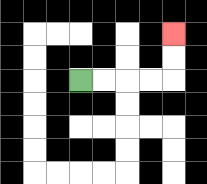{'start': '[3, 3]', 'end': '[7, 1]', 'path_directions': 'R,R,R,R,U,U', 'path_coordinates': '[[3, 3], [4, 3], [5, 3], [6, 3], [7, 3], [7, 2], [7, 1]]'}